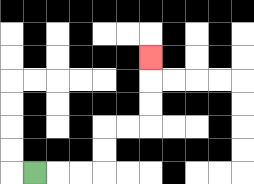{'start': '[1, 7]', 'end': '[6, 2]', 'path_directions': 'R,R,R,U,U,R,R,U,U,U', 'path_coordinates': '[[1, 7], [2, 7], [3, 7], [4, 7], [4, 6], [4, 5], [5, 5], [6, 5], [6, 4], [6, 3], [6, 2]]'}